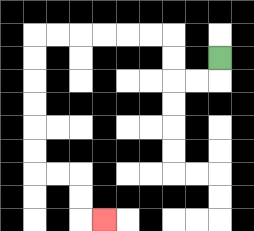{'start': '[9, 2]', 'end': '[4, 9]', 'path_directions': 'D,L,L,U,U,L,L,L,L,L,L,D,D,D,D,D,D,R,R,D,D,R', 'path_coordinates': '[[9, 2], [9, 3], [8, 3], [7, 3], [7, 2], [7, 1], [6, 1], [5, 1], [4, 1], [3, 1], [2, 1], [1, 1], [1, 2], [1, 3], [1, 4], [1, 5], [1, 6], [1, 7], [2, 7], [3, 7], [3, 8], [3, 9], [4, 9]]'}